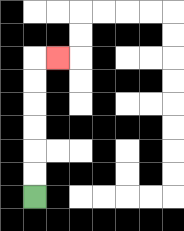{'start': '[1, 8]', 'end': '[2, 2]', 'path_directions': 'U,U,U,U,U,U,R', 'path_coordinates': '[[1, 8], [1, 7], [1, 6], [1, 5], [1, 4], [1, 3], [1, 2], [2, 2]]'}